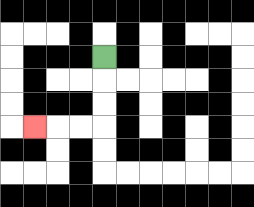{'start': '[4, 2]', 'end': '[1, 5]', 'path_directions': 'D,D,D,L,L,L', 'path_coordinates': '[[4, 2], [4, 3], [4, 4], [4, 5], [3, 5], [2, 5], [1, 5]]'}